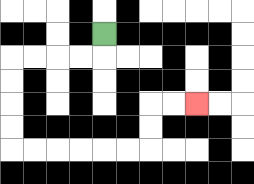{'start': '[4, 1]', 'end': '[8, 4]', 'path_directions': 'D,L,L,L,L,D,D,D,D,R,R,R,R,R,R,U,U,R,R', 'path_coordinates': '[[4, 1], [4, 2], [3, 2], [2, 2], [1, 2], [0, 2], [0, 3], [0, 4], [0, 5], [0, 6], [1, 6], [2, 6], [3, 6], [4, 6], [5, 6], [6, 6], [6, 5], [6, 4], [7, 4], [8, 4]]'}